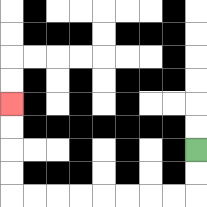{'start': '[8, 6]', 'end': '[0, 4]', 'path_directions': 'D,D,L,L,L,L,L,L,L,L,U,U,U,U', 'path_coordinates': '[[8, 6], [8, 7], [8, 8], [7, 8], [6, 8], [5, 8], [4, 8], [3, 8], [2, 8], [1, 8], [0, 8], [0, 7], [0, 6], [0, 5], [0, 4]]'}